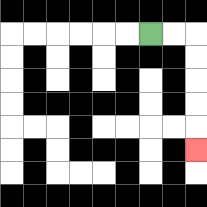{'start': '[6, 1]', 'end': '[8, 6]', 'path_directions': 'R,R,D,D,D,D,D', 'path_coordinates': '[[6, 1], [7, 1], [8, 1], [8, 2], [8, 3], [8, 4], [8, 5], [8, 6]]'}